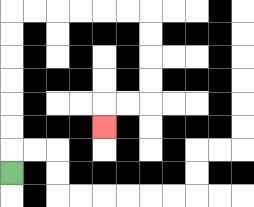{'start': '[0, 7]', 'end': '[4, 5]', 'path_directions': 'U,U,U,U,U,U,U,R,R,R,R,R,R,D,D,D,D,L,L,D', 'path_coordinates': '[[0, 7], [0, 6], [0, 5], [0, 4], [0, 3], [0, 2], [0, 1], [0, 0], [1, 0], [2, 0], [3, 0], [4, 0], [5, 0], [6, 0], [6, 1], [6, 2], [6, 3], [6, 4], [5, 4], [4, 4], [4, 5]]'}